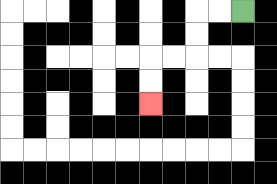{'start': '[10, 0]', 'end': '[6, 4]', 'path_directions': 'L,L,D,D,L,L,D,D', 'path_coordinates': '[[10, 0], [9, 0], [8, 0], [8, 1], [8, 2], [7, 2], [6, 2], [6, 3], [6, 4]]'}